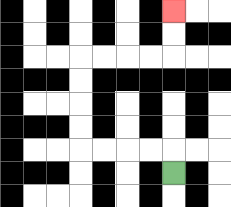{'start': '[7, 7]', 'end': '[7, 0]', 'path_directions': 'U,L,L,L,L,U,U,U,U,R,R,R,R,U,U', 'path_coordinates': '[[7, 7], [7, 6], [6, 6], [5, 6], [4, 6], [3, 6], [3, 5], [3, 4], [3, 3], [3, 2], [4, 2], [5, 2], [6, 2], [7, 2], [7, 1], [7, 0]]'}